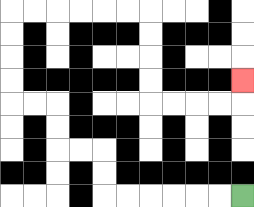{'start': '[10, 8]', 'end': '[10, 3]', 'path_directions': 'L,L,L,L,L,L,U,U,L,L,U,U,L,L,U,U,U,U,R,R,R,R,R,R,D,D,D,D,R,R,R,R,U', 'path_coordinates': '[[10, 8], [9, 8], [8, 8], [7, 8], [6, 8], [5, 8], [4, 8], [4, 7], [4, 6], [3, 6], [2, 6], [2, 5], [2, 4], [1, 4], [0, 4], [0, 3], [0, 2], [0, 1], [0, 0], [1, 0], [2, 0], [3, 0], [4, 0], [5, 0], [6, 0], [6, 1], [6, 2], [6, 3], [6, 4], [7, 4], [8, 4], [9, 4], [10, 4], [10, 3]]'}